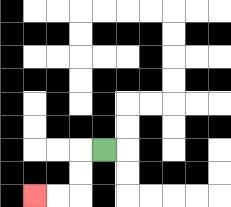{'start': '[4, 6]', 'end': '[1, 8]', 'path_directions': 'L,D,D,L,L', 'path_coordinates': '[[4, 6], [3, 6], [3, 7], [3, 8], [2, 8], [1, 8]]'}